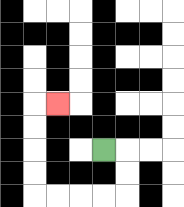{'start': '[4, 6]', 'end': '[2, 4]', 'path_directions': 'R,D,D,L,L,L,L,U,U,U,U,R', 'path_coordinates': '[[4, 6], [5, 6], [5, 7], [5, 8], [4, 8], [3, 8], [2, 8], [1, 8], [1, 7], [1, 6], [1, 5], [1, 4], [2, 4]]'}